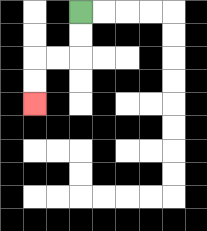{'start': '[3, 0]', 'end': '[1, 4]', 'path_directions': 'D,D,L,L,D,D', 'path_coordinates': '[[3, 0], [3, 1], [3, 2], [2, 2], [1, 2], [1, 3], [1, 4]]'}